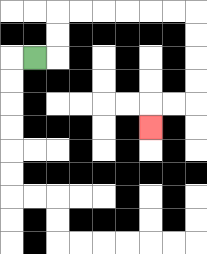{'start': '[1, 2]', 'end': '[6, 5]', 'path_directions': 'R,U,U,R,R,R,R,R,R,D,D,D,D,L,L,D', 'path_coordinates': '[[1, 2], [2, 2], [2, 1], [2, 0], [3, 0], [4, 0], [5, 0], [6, 0], [7, 0], [8, 0], [8, 1], [8, 2], [8, 3], [8, 4], [7, 4], [6, 4], [6, 5]]'}